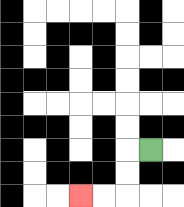{'start': '[6, 6]', 'end': '[3, 8]', 'path_directions': 'L,D,D,L,L', 'path_coordinates': '[[6, 6], [5, 6], [5, 7], [5, 8], [4, 8], [3, 8]]'}